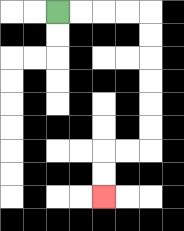{'start': '[2, 0]', 'end': '[4, 8]', 'path_directions': 'R,R,R,R,D,D,D,D,D,D,L,L,D,D', 'path_coordinates': '[[2, 0], [3, 0], [4, 0], [5, 0], [6, 0], [6, 1], [6, 2], [6, 3], [6, 4], [6, 5], [6, 6], [5, 6], [4, 6], [4, 7], [4, 8]]'}